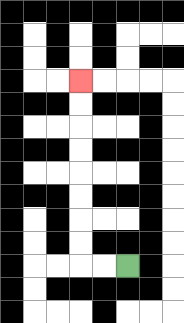{'start': '[5, 11]', 'end': '[3, 3]', 'path_directions': 'L,L,U,U,U,U,U,U,U,U', 'path_coordinates': '[[5, 11], [4, 11], [3, 11], [3, 10], [3, 9], [3, 8], [3, 7], [3, 6], [3, 5], [3, 4], [3, 3]]'}